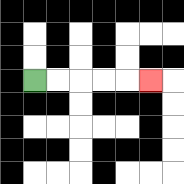{'start': '[1, 3]', 'end': '[6, 3]', 'path_directions': 'R,R,R,R,R', 'path_coordinates': '[[1, 3], [2, 3], [3, 3], [4, 3], [5, 3], [6, 3]]'}